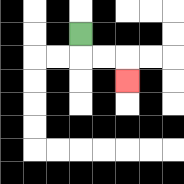{'start': '[3, 1]', 'end': '[5, 3]', 'path_directions': 'D,R,R,D', 'path_coordinates': '[[3, 1], [3, 2], [4, 2], [5, 2], [5, 3]]'}